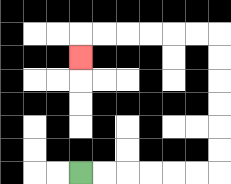{'start': '[3, 7]', 'end': '[3, 2]', 'path_directions': 'R,R,R,R,R,R,U,U,U,U,U,U,L,L,L,L,L,L,D', 'path_coordinates': '[[3, 7], [4, 7], [5, 7], [6, 7], [7, 7], [8, 7], [9, 7], [9, 6], [9, 5], [9, 4], [9, 3], [9, 2], [9, 1], [8, 1], [7, 1], [6, 1], [5, 1], [4, 1], [3, 1], [3, 2]]'}